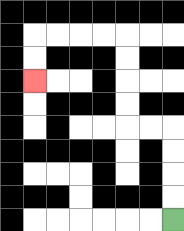{'start': '[7, 9]', 'end': '[1, 3]', 'path_directions': 'U,U,U,U,L,L,U,U,U,U,L,L,L,L,D,D', 'path_coordinates': '[[7, 9], [7, 8], [7, 7], [7, 6], [7, 5], [6, 5], [5, 5], [5, 4], [5, 3], [5, 2], [5, 1], [4, 1], [3, 1], [2, 1], [1, 1], [1, 2], [1, 3]]'}